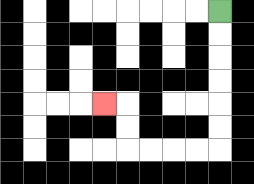{'start': '[9, 0]', 'end': '[4, 4]', 'path_directions': 'D,D,D,D,D,D,L,L,L,L,U,U,L', 'path_coordinates': '[[9, 0], [9, 1], [9, 2], [9, 3], [9, 4], [9, 5], [9, 6], [8, 6], [7, 6], [6, 6], [5, 6], [5, 5], [5, 4], [4, 4]]'}